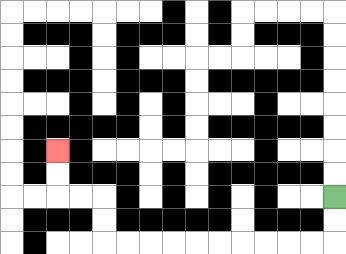{'start': '[14, 8]', 'end': '[2, 6]', 'path_directions': 'D,D,L,L,L,L,L,L,L,L,L,L,U,U,L,L,U,U', 'path_coordinates': '[[14, 8], [14, 9], [14, 10], [13, 10], [12, 10], [11, 10], [10, 10], [9, 10], [8, 10], [7, 10], [6, 10], [5, 10], [4, 10], [4, 9], [4, 8], [3, 8], [2, 8], [2, 7], [2, 6]]'}